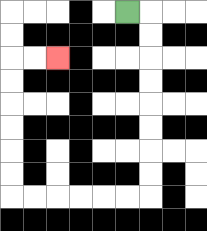{'start': '[5, 0]', 'end': '[2, 2]', 'path_directions': 'R,D,D,D,D,D,D,D,D,L,L,L,L,L,L,U,U,U,U,U,U,R,R', 'path_coordinates': '[[5, 0], [6, 0], [6, 1], [6, 2], [6, 3], [6, 4], [6, 5], [6, 6], [6, 7], [6, 8], [5, 8], [4, 8], [3, 8], [2, 8], [1, 8], [0, 8], [0, 7], [0, 6], [0, 5], [0, 4], [0, 3], [0, 2], [1, 2], [2, 2]]'}